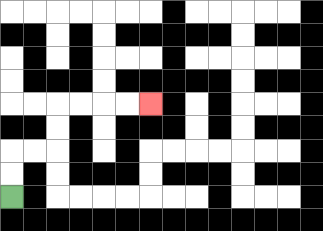{'start': '[0, 8]', 'end': '[6, 4]', 'path_directions': 'U,U,R,R,U,U,R,R,R,R', 'path_coordinates': '[[0, 8], [0, 7], [0, 6], [1, 6], [2, 6], [2, 5], [2, 4], [3, 4], [4, 4], [5, 4], [6, 4]]'}